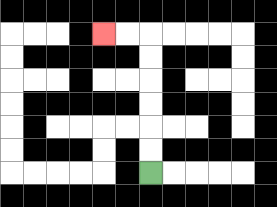{'start': '[6, 7]', 'end': '[4, 1]', 'path_directions': 'U,U,U,U,U,U,L,L', 'path_coordinates': '[[6, 7], [6, 6], [6, 5], [6, 4], [6, 3], [6, 2], [6, 1], [5, 1], [4, 1]]'}